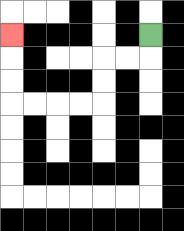{'start': '[6, 1]', 'end': '[0, 1]', 'path_directions': 'D,L,L,D,D,L,L,L,L,U,U,U', 'path_coordinates': '[[6, 1], [6, 2], [5, 2], [4, 2], [4, 3], [4, 4], [3, 4], [2, 4], [1, 4], [0, 4], [0, 3], [0, 2], [0, 1]]'}